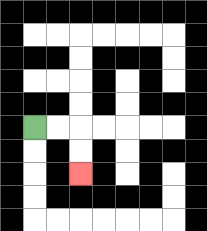{'start': '[1, 5]', 'end': '[3, 7]', 'path_directions': 'R,R,D,D', 'path_coordinates': '[[1, 5], [2, 5], [3, 5], [3, 6], [3, 7]]'}